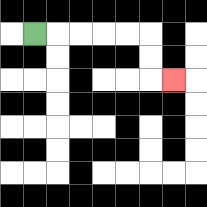{'start': '[1, 1]', 'end': '[7, 3]', 'path_directions': 'R,R,R,R,R,D,D,R', 'path_coordinates': '[[1, 1], [2, 1], [3, 1], [4, 1], [5, 1], [6, 1], [6, 2], [6, 3], [7, 3]]'}